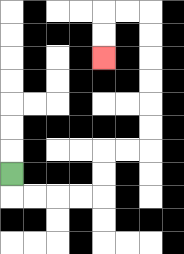{'start': '[0, 7]', 'end': '[4, 2]', 'path_directions': 'D,R,R,R,R,U,U,R,R,U,U,U,U,U,U,L,L,D,D', 'path_coordinates': '[[0, 7], [0, 8], [1, 8], [2, 8], [3, 8], [4, 8], [4, 7], [4, 6], [5, 6], [6, 6], [6, 5], [6, 4], [6, 3], [6, 2], [6, 1], [6, 0], [5, 0], [4, 0], [4, 1], [4, 2]]'}